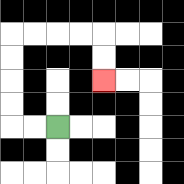{'start': '[2, 5]', 'end': '[4, 3]', 'path_directions': 'L,L,U,U,U,U,R,R,R,R,D,D', 'path_coordinates': '[[2, 5], [1, 5], [0, 5], [0, 4], [0, 3], [0, 2], [0, 1], [1, 1], [2, 1], [3, 1], [4, 1], [4, 2], [4, 3]]'}